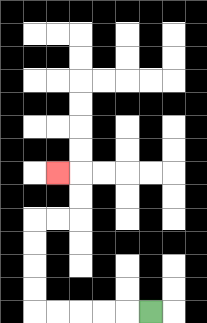{'start': '[6, 13]', 'end': '[2, 7]', 'path_directions': 'L,L,L,L,L,U,U,U,U,R,R,U,U,L', 'path_coordinates': '[[6, 13], [5, 13], [4, 13], [3, 13], [2, 13], [1, 13], [1, 12], [1, 11], [1, 10], [1, 9], [2, 9], [3, 9], [3, 8], [3, 7], [2, 7]]'}